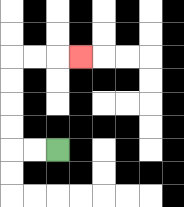{'start': '[2, 6]', 'end': '[3, 2]', 'path_directions': 'L,L,U,U,U,U,R,R,R', 'path_coordinates': '[[2, 6], [1, 6], [0, 6], [0, 5], [0, 4], [0, 3], [0, 2], [1, 2], [2, 2], [3, 2]]'}